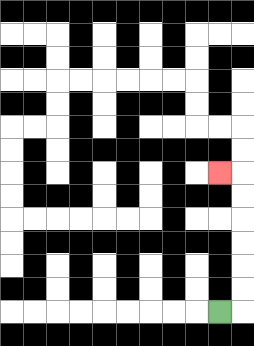{'start': '[9, 13]', 'end': '[9, 7]', 'path_directions': 'R,U,U,U,U,U,U,L', 'path_coordinates': '[[9, 13], [10, 13], [10, 12], [10, 11], [10, 10], [10, 9], [10, 8], [10, 7], [9, 7]]'}